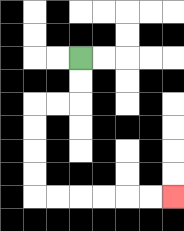{'start': '[3, 2]', 'end': '[7, 8]', 'path_directions': 'D,D,L,L,D,D,D,D,R,R,R,R,R,R', 'path_coordinates': '[[3, 2], [3, 3], [3, 4], [2, 4], [1, 4], [1, 5], [1, 6], [1, 7], [1, 8], [2, 8], [3, 8], [4, 8], [5, 8], [6, 8], [7, 8]]'}